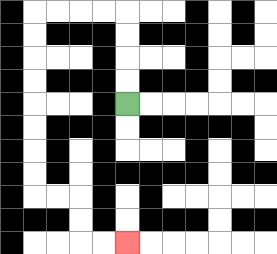{'start': '[5, 4]', 'end': '[5, 10]', 'path_directions': 'U,U,U,U,L,L,L,L,D,D,D,D,D,D,D,D,R,R,D,D,R,R', 'path_coordinates': '[[5, 4], [5, 3], [5, 2], [5, 1], [5, 0], [4, 0], [3, 0], [2, 0], [1, 0], [1, 1], [1, 2], [1, 3], [1, 4], [1, 5], [1, 6], [1, 7], [1, 8], [2, 8], [3, 8], [3, 9], [3, 10], [4, 10], [5, 10]]'}